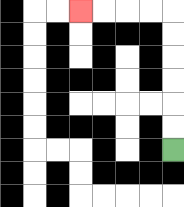{'start': '[7, 6]', 'end': '[3, 0]', 'path_directions': 'U,U,U,U,U,U,L,L,L,L', 'path_coordinates': '[[7, 6], [7, 5], [7, 4], [7, 3], [7, 2], [7, 1], [7, 0], [6, 0], [5, 0], [4, 0], [3, 0]]'}